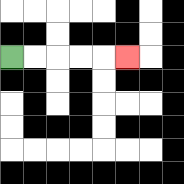{'start': '[0, 2]', 'end': '[5, 2]', 'path_directions': 'R,R,R,R,R', 'path_coordinates': '[[0, 2], [1, 2], [2, 2], [3, 2], [4, 2], [5, 2]]'}